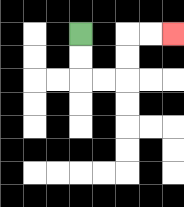{'start': '[3, 1]', 'end': '[7, 1]', 'path_directions': 'D,D,R,R,U,U,R,R', 'path_coordinates': '[[3, 1], [3, 2], [3, 3], [4, 3], [5, 3], [5, 2], [5, 1], [6, 1], [7, 1]]'}